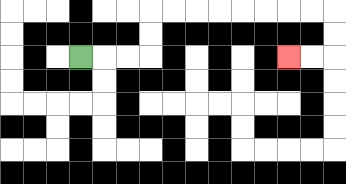{'start': '[3, 2]', 'end': '[12, 2]', 'path_directions': 'R,R,R,U,U,R,R,R,R,R,R,R,R,D,D,L,L', 'path_coordinates': '[[3, 2], [4, 2], [5, 2], [6, 2], [6, 1], [6, 0], [7, 0], [8, 0], [9, 0], [10, 0], [11, 0], [12, 0], [13, 0], [14, 0], [14, 1], [14, 2], [13, 2], [12, 2]]'}